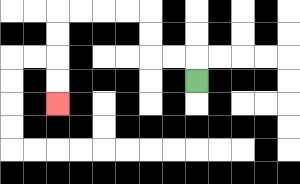{'start': '[8, 3]', 'end': '[2, 4]', 'path_directions': 'U,L,L,U,U,L,L,L,L,D,D,D,D', 'path_coordinates': '[[8, 3], [8, 2], [7, 2], [6, 2], [6, 1], [6, 0], [5, 0], [4, 0], [3, 0], [2, 0], [2, 1], [2, 2], [2, 3], [2, 4]]'}